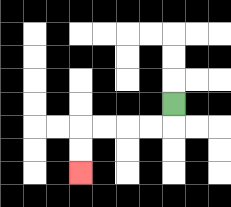{'start': '[7, 4]', 'end': '[3, 7]', 'path_directions': 'D,L,L,L,L,D,D', 'path_coordinates': '[[7, 4], [7, 5], [6, 5], [5, 5], [4, 5], [3, 5], [3, 6], [3, 7]]'}